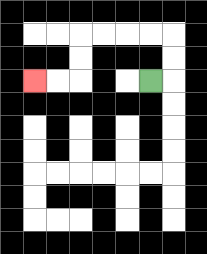{'start': '[6, 3]', 'end': '[1, 3]', 'path_directions': 'R,U,U,L,L,L,L,D,D,L,L', 'path_coordinates': '[[6, 3], [7, 3], [7, 2], [7, 1], [6, 1], [5, 1], [4, 1], [3, 1], [3, 2], [3, 3], [2, 3], [1, 3]]'}